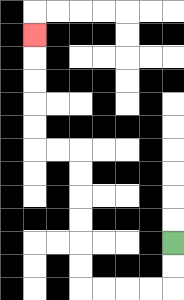{'start': '[7, 10]', 'end': '[1, 1]', 'path_directions': 'D,D,L,L,L,L,U,U,U,U,U,U,L,L,U,U,U,U,U', 'path_coordinates': '[[7, 10], [7, 11], [7, 12], [6, 12], [5, 12], [4, 12], [3, 12], [3, 11], [3, 10], [3, 9], [3, 8], [3, 7], [3, 6], [2, 6], [1, 6], [1, 5], [1, 4], [1, 3], [1, 2], [1, 1]]'}